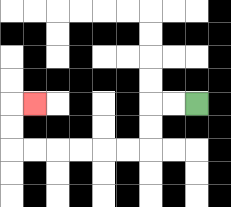{'start': '[8, 4]', 'end': '[1, 4]', 'path_directions': 'L,L,D,D,L,L,L,L,L,L,U,U,R', 'path_coordinates': '[[8, 4], [7, 4], [6, 4], [6, 5], [6, 6], [5, 6], [4, 6], [3, 6], [2, 6], [1, 6], [0, 6], [0, 5], [0, 4], [1, 4]]'}